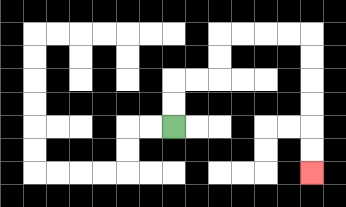{'start': '[7, 5]', 'end': '[13, 7]', 'path_directions': 'U,U,R,R,U,U,R,R,R,R,D,D,D,D,D,D', 'path_coordinates': '[[7, 5], [7, 4], [7, 3], [8, 3], [9, 3], [9, 2], [9, 1], [10, 1], [11, 1], [12, 1], [13, 1], [13, 2], [13, 3], [13, 4], [13, 5], [13, 6], [13, 7]]'}